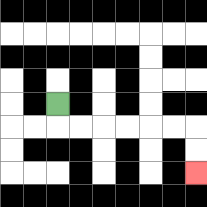{'start': '[2, 4]', 'end': '[8, 7]', 'path_directions': 'D,R,R,R,R,R,R,D,D', 'path_coordinates': '[[2, 4], [2, 5], [3, 5], [4, 5], [5, 5], [6, 5], [7, 5], [8, 5], [8, 6], [8, 7]]'}